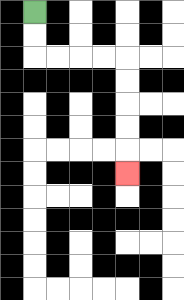{'start': '[1, 0]', 'end': '[5, 7]', 'path_directions': 'D,D,R,R,R,R,D,D,D,D,D', 'path_coordinates': '[[1, 0], [1, 1], [1, 2], [2, 2], [3, 2], [4, 2], [5, 2], [5, 3], [5, 4], [5, 5], [5, 6], [5, 7]]'}